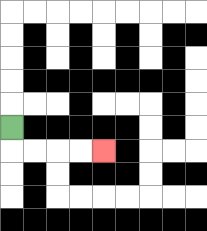{'start': '[0, 5]', 'end': '[4, 6]', 'path_directions': 'D,R,R,R,R', 'path_coordinates': '[[0, 5], [0, 6], [1, 6], [2, 6], [3, 6], [4, 6]]'}